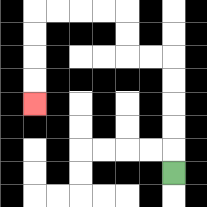{'start': '[7, 7]', 'end': '[1, 4]', 'path_directions': 'U,U,U,U,U,L,L,U,U,L,L,L,L,D,D,D,D', 'path_coordinates': '[[7, 7], [7, 6], [7, 5], [7, 4], [7, 3], [7, 2], [6, 2], [5, 2], [5, 1], [5, 0], [4, 0], [3, 0], [2, 0], [1, 0], [1, 1], [1, 2], [1, 3], [1, 4]]'}